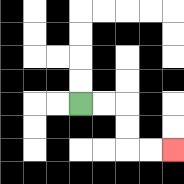{'start': '[3, 4]', 'end': '[7, 6]', 'path_directions': 'R,R,D,D,R,R', 'path_coordinates': '[[3, 4], [4, 4], [5, 4], [5, 5], [5, 6], [6, 6], [7, 6]]'}